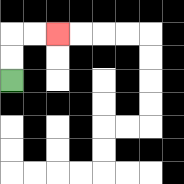{'start': '[0, 3]', 'end': '[2, 1]', 'path_directions': 'U,U,R,R', 'path_coordinates': '[[0, 3], [0, 2], [0, 1], [1, 1], [2, 1]]'}